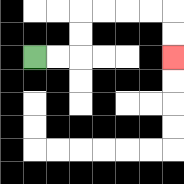{'start': '[1, 2]', 'end': '[7, 2]', 'path_directions': 'R,R,U,U,R,R,R,R,D,D', 'path_coordinates': '[[1, 2], [2, 2], [3, 2], [3, 1], [3, 0], [4, 0], [5, 0], [6, 0], [7, 0], [7, 1], [7, 2]]'}